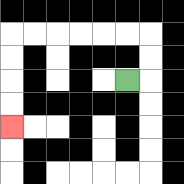{'start': '[5, 3]', 'end': '[0, 5]', 'path_directions': 'R,U,U,L,L,L,L,L,L,D,D,D,D', 'path_coordinates': '[[5, 3], [6, 3], [6, 2], [6, 1], [5, 1], [4, 1], [3, 1], [2, 1], [1, 1], [0, 1], [0, 2], [0, 3], [0, 4], [0, 5]]'}